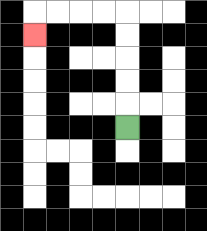{'start': '[5, 5]', 'end': '[1, 1]', 'path_directions': 'U,U,U,U,U,L,L,L,L,D', 'path_coordinates': '[[5, 5], [5, 4], [5, 3], [5, 2], [5, 1], [5, 0], [4, 0], [3, 0], [2, 0], [1, 0], [1, 1]]'}